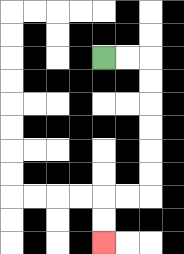{'start': '[4, 2]', 'end': '[4, 10]', 'path_directions': 'R,R,D,D,D,D,D,D,L,L,D,D', 'path_coordinates': '[[4, 2], [5, 2], [6, 2], [6, 3], [6, 4], [6, 5], [6, 6], [6, 7], [6, 8], [5, 8], [4, 8], [4, 9], [4, 10]]'}